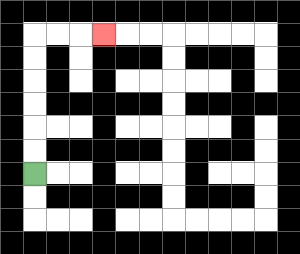{'start': '[1, 7]', 'end': '[4, 1]', 'path_directions': 'U,U,U,U,U,U,R,R,R', 'path_coordinates': '[[1, 7], [1, 6], [1, 5], [1, 4], [1, 3], [1, 2], [1, 1], [2, 1], [3, 1], [4, 1]]'}